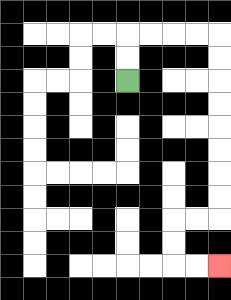{'start': '[5, 3]', 'end': '[9, 11]', 'path_directions': 'U,U,R,R,R,R,D,D,D,D,D,D,D,D,L,L,D,D,R,R', 'path_coordinates': '[[5, 3], [5, 2], [5, 1], [6, 1], [7, 1], [8, 1], [9, 1], [9, 2], [9, 3], [9, 4], [9, 5], [9, 6], [9, 7], [9, 8], [9, 9], [8, 9], [7, 9], [7, 10], [7, 11], [8, 11], [9, 11]]'}